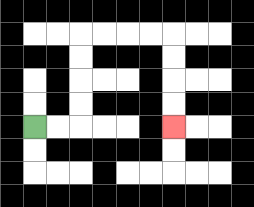{'start': '[1, 5]', 'end': '[7, 5]', 'path_directions': 'R,R,U,U,U,U,R,R,R,R,D,D,D,D', 'path_coordinates': '[[1, 5], [2, 5], [3, 5], [3, 4], [3, 3], [3, 2], [3, 1], [4, 1], [5, 1], [6, 1], [7, 1], [7, 2], [7, 3], [7, 4], [7, 5]]'}